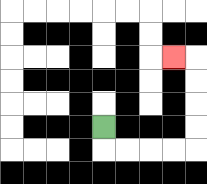{'start': '[4, 5]', 'end': '[7, 2]', 'path_directions': 'D,R,R,R,R,U,U,U,U,L', 'path_coordinates': '[[4, 5], [4, 6], [5, 6], [6, 6], [7, 6], [8, 6], [8, 5], [8, 4], [8, 3], [8, 2], [7, 2]]'}